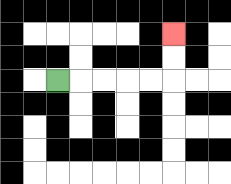{'start': '[2, 3]', 'end': '[7, 1]', 'path_directions': 'R,R,R,R,R,U,U', 'path_coordinates': '[[2, 3], [3, 3], [4, 3], [5, 3], [6, 3], [7, 3], [7, 2], [7, 1]]'}